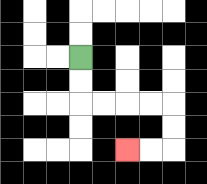{'start': '[3, 2]', 'end': '[5, 6]', 'path_directions': 'D,D,R,R,R,R,D,D,L,L', 'path_coordinates': '[[3, 2], [3, 3], [3, 4], [4, 4], [5, 4], [6, 4], [7, 4], [7, 5], [7, 6], [6, 6], [5, 6]]'}